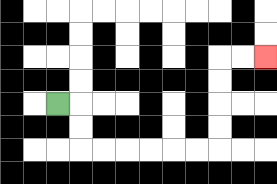{'start': '[2, 4]', 'end': '[11, 2]', 'path_directions': 'R,D,D,R,R,R,R,R,R,U,U,U,U,R,R', 'path_coordinates': '[[2, 4], [3, 4], [3, 5], [3, 6], [4, 6], [5, 6], [6, 6], [7, 6], [8, 6], [9, 6], [9, 5], [9, 4], [9, 3], [9, 2], [10, 2], [11, 2]]'}